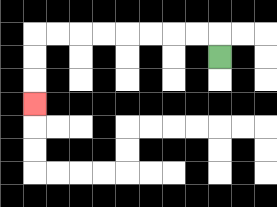{'start': '[9, 2]', 'end': '[1, 4]', 'path_directions': 'U,L,L,L,L,L,L,L,L,D,D,D', 'path_coordinates': '[[9, 2], [9, 1], [8, 1], [7, 1], [6, 1], [5, 1], [4, 1], [3, 1], [2, 1], [1, 1], [1, 2], [1, 3], [1, 4]]'}